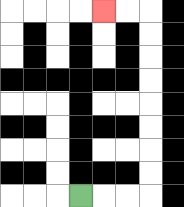{'start': '[3, 8]', 'end': '[4, 0]', 'path_directions': 'R,R,R,U,U,U,U,U,U,U,U,L,L', 'path_coordinates': '[[3, 8], [4, 8], [5, 8], [6, 8], [6, 7], [6, 6], [6, 5], [6, 4], [6, 3], [6, 2], [6, 1], [6, 0], [5, 0], [4, 0]]'}